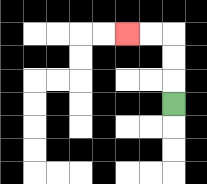{'start': '[7, 4]', 'end': '[5, 1]', 'path_directions': 'U,U,U,L,L', 'path_coordinates': '[[7, 4], [7, 3], [7, 2], [7, 1], [6, 1], [5, 1]]'}